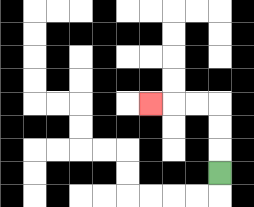{'start': '[9, 7]', 'end': '[6, 4]', 'path_directions': 'U,U,U,L,L,L', 'path_coordinates': '[[9, 7], [9, 6], [9, 5], [9, 4], [8, 4], [7, 4], [6, 4]]'}